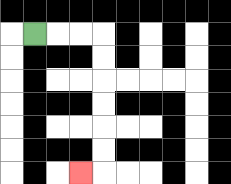{'start': '[1, 1]', 'end': '[3, 7]', 'path_directions': 'R,R,R,D,D,D,D,D,D,L', 'path_coordinates': '[[1, 1], [2, 1], [3, 1], [4, 1], [4, 2], [4, 3], [4, 4], [4, 5], [4, 6], [4, 7], [3, 7]]'}